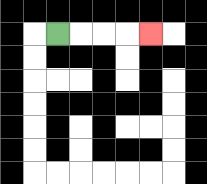{'start': '[2, 1]', 'end': '[6, 1]', 'path_directions': 'R,R,R,R', 'path_coordinates': '[[2, 1], [3, 1], [4, 1], [5, 1], [6, 1]]'}